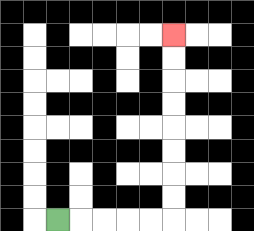{'start': '[2, 9]', 'end': '[7, 1]', 'path_directions': 'R,R,R,R,R,U,U,U,U,U,U,U,U', 'path_coordinates': '[[2, 9], [3, 9], [4, 9], [5, 9], [6, 9], [7, 9], [7, 8], [7, 7], [7, 6], [7, 5], [7, 4], [7, 3], [7, 2], [7, 1]]'}